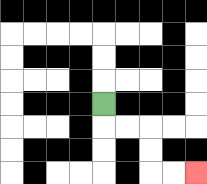{'start': '[4, 4]', 'end': '[8, 7]', 'path_directions': 'D,R,R,D,D,R,R', 'path_coordinates': '[[4, 4], [4, 5], [5, 5], [6, 5], [6, 6], [6, 7], [7, 7], [8, 7]]'}